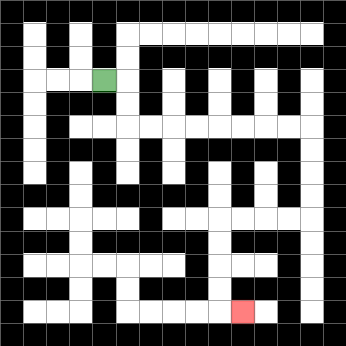{'start': '[4, 3]', 'end': '[10, 13]', 'path_directions': 'R,D,D,R,R,R,R,R,R,R,R,D,D,D,D,L,L,L,L,D,D,D,D,R', 'path_coordinates': '[[4, 3], [5, 3], [5, 4], [5, 5], [6, 5], [7, 5], [8, 5], [9, 5], [10, 5], [11, 5], [12, 5], [13, 5], [13, 6], [13, 7], [13, 8], [13, 9], [12, 9], [11, 9], [10, 9], [9, 9], [9, 10], [9, 11], [9, 12], [9, 13], [10, 13]]'}